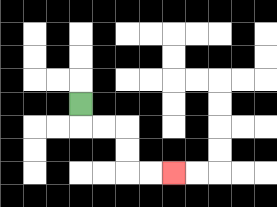{'start': '[3, 4]', 'end': '[7, 7]', 'path_directions': 'D,R,R,D,D,R,R', 'path_coordinates': '[[3, 4], [3, 5], [4, 5], [5, 5], [5, 6], [5, 7], [6, 7], [7, 7]]'}